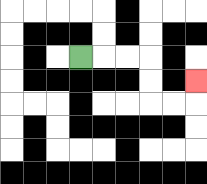{'start': '[3, 2]', 'end': '[8, 3]', 'path_directions': 'R,R,R,D,D,R,R,U', 'path_coordinates': '[[3, 2], [4, 2], [5, 2], [6, 2], [6, 3], [6, 4], [7, 4], [8, 4], [8, 3]]'}